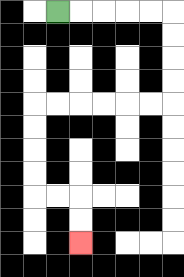{'start': '[2, 0]', 'end': '[3, 10]', 'path_directions': 'R,R,R,R,R,D,D,D,D,L,L,L,L,L,L,D,D,D,D,R,R,D,D', 'path_coordinates': '[[2, 0], [3, 0], [4, 0], [5, 0], [6, 0], [7, 0], [7, 1], [7, 2], [7, 3], [7, 4], [6, 4], [5, 4], [4, 4], [3, 4], [2, 4], [1, 4], [1, 5], [1, 6], [1, 7], [1, 8], [2, 8], [3, 8], [3, 9], [3, 10]]'}